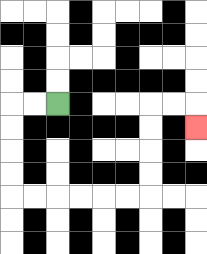{'start': '[2, 4]', 'end': '[8, 5]', 'path_directions': 'L,L,D,D,D,D,R,R,R,R,R,R,U,U,U,U,R,R,D', 'path_coordinates': '[[2, 4], [1, 4], [0, 4], [0, 5], [0, 6], [0, 7], [0, 8], [1, 8], [2, 8], [3, 8], [4, 8], [5, 8], [6, 8], [6, 7], [6, 6], [6, 5], [6, 4], [7, 4], [8, 4], [8, 5]]'}